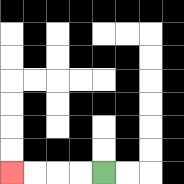{'start': '[4, 7]', 'end': '[0, 7]', 'path_directions': 'L,L,L,L', 'path_coordinates': '[[4, 7], [3, 7], [2, 7], [1, 7], [0, 7]]'}